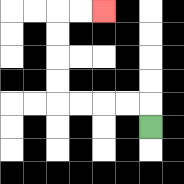{'start': '[6, 5]', 'end': '[4, 0]', 'path_directions': 'U,L,L,L,L,U,U,U,U,R,R', 'path_coordinates': '[[6, 5], [6, 4], [5, 4], [4, 4], [3, 4], [2, 4], [2, 3], [2, 2], [2, 1], [2, 0], [3, 0], [4, 0]]'}